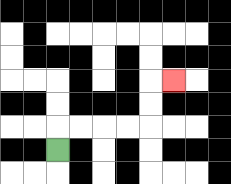{'start': '[2, 6]', 'end': '[7, 3]', 'path_directions': 'U,R,R,R,R,U,U,R', 'path_coordinates': '[[2, 6], [2, 5], [3, 5], [4, 5], [5, 5], [6, 5], [6, 4], [6, 3], [7, 3]]'}